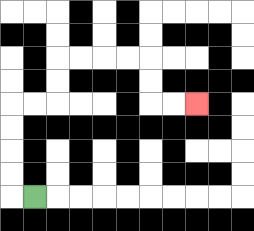{'start': '[1, 8]', 'end': '[8, 4]', 'path_directions': 'L,U,U,U,U,R,R,U,U,R,R,R,R,D,D,R,R', 'path_coordinates': '[[1, 8], [0, 8], [0, 7], [0, 6], [0, 5], [0, 4], [1, 4], [2, 4], [2, 3], [2, 2], [3, 2], [4, 2], [5, 2], [6, 2], [6, 3], [6, 4], [7, 4], [8, 4]]'}